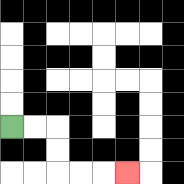{'start': '[0, 5]', 'end': '[5, 7]', 'path_directions': 'R,R,D,D,R,R,R', 'path_coordinates': '[[0, 5], [1, 5], [2, 5], [2, 6], [2, 7], [3, 7], [4, 7], [5, 7]]'}